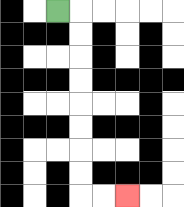{'start': '[2, 0]', 'end': '[5, 8]', 'path_directions': 'R,D,D,D,D,D,D,D,D,R,R', 'path_coordinates': '[[2, 0], [3, 0], [3, 1], [3, 2], [3, 3], [3, 4], [3, 5], [3, 6], [3, 7], [3, 8], [4, 8], [5, 8]]'}